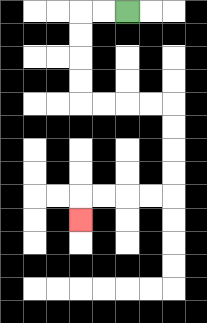{'start': '[5, 0]', 'end': '[3, 9]', 'path_directions': 'L,L,D,D,D,D,R,R,R,R,D,D,D,D,L,L,L,L,D', 'path_coordinates': '[[5, 0], [4, 0], [3, 0], [3, 1], [3, 2], [3, 3], [3, 4], [4, 4], [5, 4], [6, 4], [7, 4], [7, 5], [7, 6], [7, 7], [7, 8], [6, 8], [5, 8], [4, 8], [3, 8], [3, 9]]'}